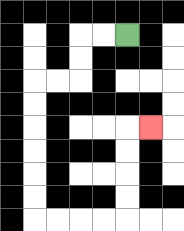{'start': '[5, 1]', 'end': '[6, 5]', 'path_directions': 'L,L,D,D,L,L,D,D,D,D,D,D,R,R,R,R,U,U,U,U,R', 'path_coordinates': '[[5, 1], [4, 1], [3, 1], [3, 2], [3, 3], [2, 3], [1, 3], [1, 4], [1, 5], [1, 6], [1, 7], [1, 8], [1, 9], [2, 9], [3, 9], [4, 9], [5, 9], [5, 8], [5, 7], [5, 6], [5, 5], [6, 5]]'}